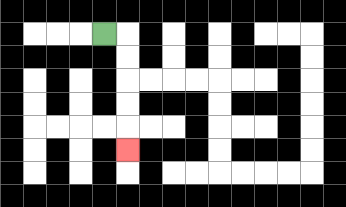{'start': '[4, 1]', 'end': '[5, 6]', 'path_directions': 'R,D,D,D,D,D', 'path_coordinates': '[[4, 1], [5, 1], [5, 2], [5, 3], [5, 4], [5, 5], [5, 6]]'}